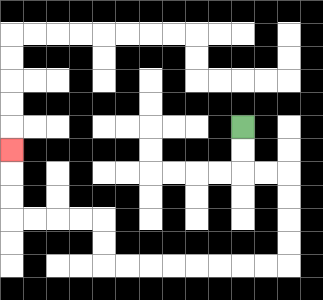{'start': '[10, 5]', 'end': '[0, 6]', 'path_directions': 'D,D,R,R,D,D,D,D,L,L,L,L,L,L,L,L,U,U,L,L,L,L,U,U,U', 'path_coordinates': '[[10, 5], [10, 6], [10, 7], [11, 7], [12, 7], [12, 8], [12, 9], [12, 10], [12, 11], [11, 11], [10, 11], [9, 11], [8, 11], [7, 11], [6, 11], [5, 11], [4, 11], [4, 10], [4, 9], [3, 9], [2, 9], [1, 9], [0, 9], [0, 8], [0, 7], [0, 6]]'}